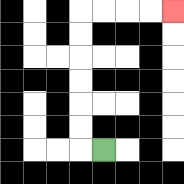{'start': '[4, 6]', 'end': '[7, 0]', 'path_directions': 'L,U,U,U,U,U,U,R,R,R,R', 'path_coordinates': '[[4, 6], [3, 6], [3, 5], [3, 4], [3, 3], [3, 2], [3, 1], [3, 0], [4, 0], [5, 0], [6, 0], [7, 0]]'}